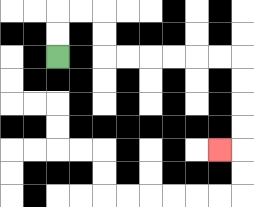{'start': '[2, 2]', 'end': '[9, 6]', 'path_directions': 'U,U,R,R,D,D,R,R,R,R,R,R,D,D,D,D,L', 'path_coordinates': '[[2, 2], [2, 1], [2, 0], [3, 0], [4, 0], [4, 1], [4, 2], [5, 2], [6, 2], [7, 2], [8, 2], [9, 2], [10, 2], [10, 3], [10, 4], [10, 5], [10, 6], [9, 6]]'}